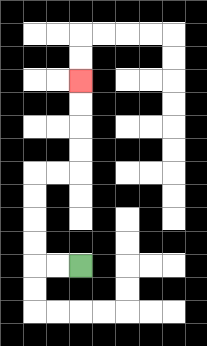{'start': '[3, 11]', 'end': '[3, 3]', 'path_directions': 'L,L,U,U,U,U,R,R,U,U,U,U', 'path_coordinates': '[[3, 11], [2, 11], [1, 11], [1, 10], [1, 9], [1, 8], [1, 7], [2, 7], [3, 7], [3, 6], [3, 5], [3, 4], [3, 3]]'}